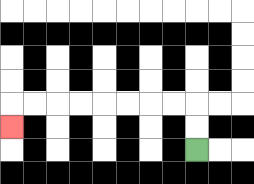{'start': '[8, 6]', 'end': '[0, 5]', 'path_directions': 'U,U,L,L,L,L,L,L,L,L,D', 'path_coordinates': '[[8, 6], [8, 5], [8, 4], [7, 4], [6, 4], [5, 4], [4, 4], [3, 4], [2, 4], [1, 4], [0, 4], [0, 5]]'}